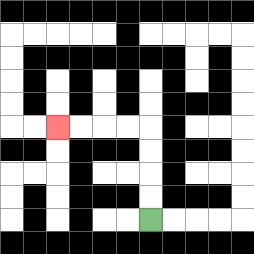{'start': '[6, 9]', 'end': '[2, 5]', 'path_directions': 'U,U,U,U,L,L,L,L', 'path_coordinates': '[[6, 9], [6, 8], [6, 7], [6, 6], [6, 5], [5, 5], [4, 5], [3, 5], [2, 5]]'}